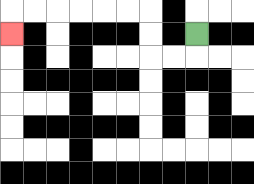{'start': '[8, 1]', 'end': '[0, 1]', 'path_directions': 'D,L,L,U,U,L,L,L,L,L,L,D', 'path_coordinates': '[[8, 1], [8, 2], [7, 2], [6, 2], [6, 1], [6, 0], [5, 0], [4, 0], [3, 0], [2, 0], [1, 0], [0, 0], [0, 1]]'}